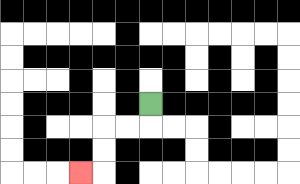{'start': '[6, 4]', 'end': '[3, 7]', 'path_directions': 'D,L,L,D,D,L', 'path_coordinates': '[[6, 4], [6, 5], [5, 5], [4, 5], [4, 6], [4, 7], [3, 7]]'}